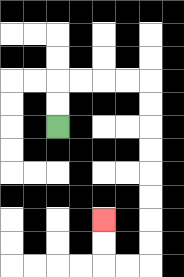{'start': '[2, 5]', 'end': '[4, 9]', 'path_directions': 'U,U,R,R,R,R,D,D,D,D,D,D,D,D,L,L,U,U', 'path_coordinates': '[[2, 5], [2, 4], [2, 3], [3, 3], [4, 3], [5, 3], [6, 3], [6, 4], [6, 5], [6, 6], [6, 7], [6, 8], [6, 9], [6, 10], [6, 11], [5, 11], [4, 11], [4, 10], [4, 9]]'}